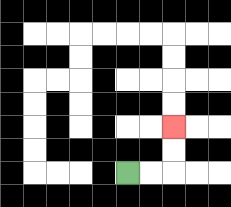{'start': '[5, 7]', 'end': '[7, 5]', 'path_directions': 'R,R,U,U', 'path_coordinates': '[[5, 7], [6, 7], [7, 7], [7, 6], [7, 5]]'}